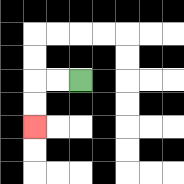{'start': '[3, 3]', 'end': '[1, 5]', 'path_directions': 'L,L,D,D', 'path_coordinates': '[[3, 3], [2, 3], [1, 3], [1, 4], [1, 5]]'}